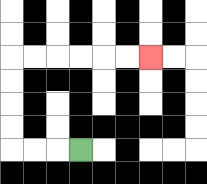{'start': '[3, 6]', 'end': '[6, 2]', 'path_directions': 'L,L,L,U,U,U,U,R,R,R,R,R,R', 'path_coordinates': '[[3, 6], [2, 6], [1, 6], [0, 6], [0, 5], [0, 4], [0, 3], [0, 2], [1, 2], [2, 2], [3, 2], [4, 2], [5, 2], [6, 2]]'}